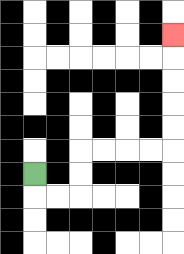{'start': '[1, 7]', 'end': '[7, 1]', 'path_directions': 'D,R,R,U,U,R,R,R,R,U,U,U,U,U', 'path_coordinates': '[[1, 7], [1, 8], [2, 8], [3, 8], [3, 7], [3, 6], [4, 6], [5, 6], [6, 6], [7, 6], [7, 5], [7, 4], [7, 3], [7, 2], [7, 1]]'}